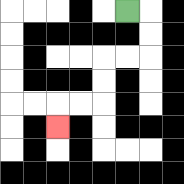{'start': '[5, 0]', 'end': '[2, 5]', 'path_directions': 'R,D,D,L,L,D,D,L,L,D', 'path_coordinates': '[[5, 0], [6, 0], [6, 1], [6, 2], [5, 2], [4, 2], [4, 3], [4, 4], [3, 4], [2, 4], [2, 5]]'}